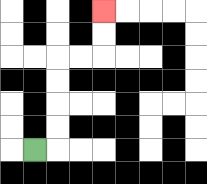{'start': '[1, 6]', 'end': '[4, 0]', 'path_directions': 'R,U,U,U,U,R,R,U,U', 'path_coordinates': '[[1, 6], [2, 6], [2, 5], [2, 4], [2, 3], [2, 2], [3, 2], [4, 2], [4, 1], [4, 0]]'}